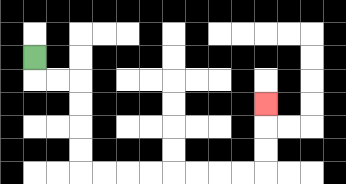{'start': '[1, 2]', 'end': '[11, 4]', 'path_directions': 'D,R,R,D,D,D,D,R,R,R,R,R,R,R,R,U,U,U', 'path_coordinates': '[[1, 2], [1, 3], [2, 3], [3, 3], [3, 4], [3, 5], [3, 6], [3, 7], [4, 7], [5, 7], [6, 7], [7, 7], [8, 7], [9, 7], [10, 7], [11, 7], [11, 6], [11, 5], [11, 4]]'}